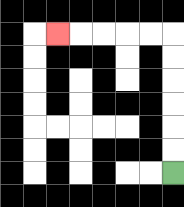{'start': '[7, 7]', 'end': '[2, 1]', 'path_directions': 'U,U,U,U,U,U,L,L,L,L,L', 'path_coordinates': '[[7, 7], [7, 6], [7, 5], [7, 4], [7, 3], [7, 2], [7, 1], [6, 1], [5, 1], [4, 1], [3, 1], [2, 1]]'}